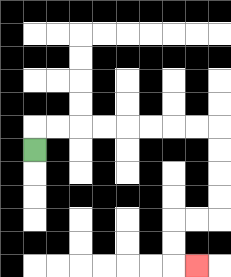{'start': '[1, 6]', 'end': '[8, 11]', 'path_directions': 'U,R,R,R,R,R,R,R,R,D,D,D,D,L,L,D,D,R', 'path_coordinates': '[[1, 6], [1, 5], [2, 5], [3, 5], [4, 5], [5, 5], [6, 5], [7, 5], [8, 5], [9, 5], [9, 6], [9, 7], [9, 8], [9, 9], [8, 9], [7, 9], [7, 10], [7, 11], [8, 11]]'}